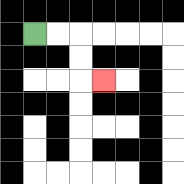{'start': '[1, 1]', 'end': '[4, 3]', 'path_directions': 'R,R,D,D,R', 'path_coordinates': '[[1, 1], [2, 1], [3, 1], [3, 2], [3, 3], [4, 3]]'}